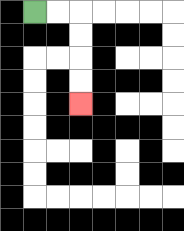{'start': '[1, 0]', 'end': '[3, 4]', 'path_directions': 'R,R,D,D,D,D', 'path_coordinates': '[[1, 0], [2, 0], [3, 0], [3, 1], [3, 2], [3, 3], [3, 4]]'}